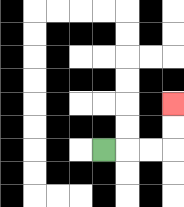{'start': '[4, 6]', 'end': '[7, 4]', 'path_directions': 'R,R,R,U,U', 'path_coordinates': '[[4, 6], [5, 6], [6, 6], [7, 6], [7, 5], [7, 4]]'}